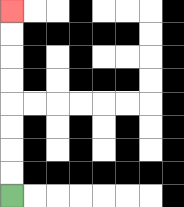{'start': '[0, 8]', 'end': '[0, 0]', 'path_directions': 'U,U,U,U,U,U,U,U', 'path_coordinates': '[[0, 8], [0, 7], [0, 6], [0, 5], [0, 4], [0, 3], [0, 2], [0, 1], [0, 0]]'}